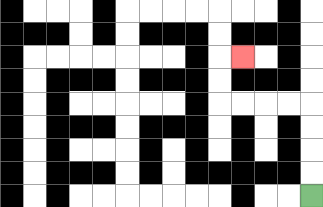{'start': '[13, 8]', 'end': '[10, 2]', 'path_directions': 'U,U,U,U,L,L,L,L,U,U,R', 'path_coordinates': '[[13, 8], [13, 7], [13, 6], [13, 5], [13, 4], [12, 4], [11, 4], [10, 4], [9, 4], [9, 3], [9, 2], [10, 2]]'}